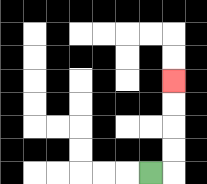{'start': '[6, 7]', 'end': '[7, 3]', 'path_directions': 'R,U,U,U,U', 'path_coordinates': '[[6, 7], [7, 7], [7, 6], [7, 5], [7, 4], [7, 3]]'}